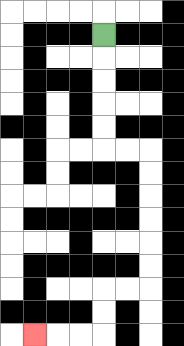{'start': '[4, 1]', 'end': '[1, 14]', 'path_directions': 'D,D,D,D,D,R,R,D,D,D,D,D,D,L,L,D,D,L,L,L', 'path_coordinates': '[[4, 1], [4, 2], [4, 3], [4, 4], [4, 5], [4, 6], [5, 6], [6, 6], [6, 7], [6, 8], [6, 9], [6, 10], [6, 11], [6, 12], [5, 12], [4, 12], [4, 13], [4, 14], [3, 14], [2, 14], [1, 14]]'}